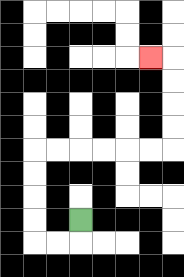{'start': '[3, 9]', 'end': '[6, 2]', 'path_directions': 'D,L,L,U,U,U,U,R,R,R,R,R,R,U,U,U,U,L', 'path_coordinates': '[[3, 9], [3, 10], [2, 10], [1, 10], [1, 9], [1, 8], [1, 7], [1, 6], [2, 6], [3, 6], [4, 6], [5, 6], [6, 6], [7, 6], [7, 5], [7, 4], [7, 3], [7, 2], [6, 2]]'}